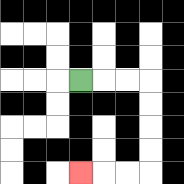{'start': '[3, 3]', 'end': '[3, 7]', 'path_directions': 'R,R,R,D,D,D,D,L,L,L', 'path_coordinates': '[[3, 3], [4, 3], [5, 3], [6, 3], [6, 4], [6, 5], [6, 6], [6, 7], [5, 7], [4, 7], [3, 7]]'}